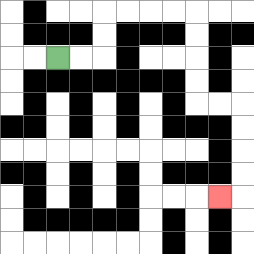{'start': '[2, 2]', 'end': '[9, 8]', 'path_directions': 'R,R,U,U,R,R,R,R,D,D,D,D,R,R,D,D,D,D,L', 'path_coordinates': '[[2, 2], [3, 2], [4, 2], [4, 1], [4, 0], [5, 0], [6, 0], [7, 0], [8, 0], [8, 1], [8, 2], [8, 3], [8, 4], [9, 4], [10, 4], [10, 5], [10, 6], [10, 7], [10, 8], [9, 8]]'}